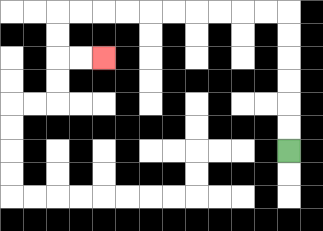{'start': '[12, 6]', 'end': '[4, 2]', 'path_directions': 'U,U,U,U,U,U,L,L,L,L,L,L,L,L,L,L,D,D,R,R', 'path_coordinates': '[[12, 6], [12, 5], [12, 4], [12, 3], [12, 2], [12, 1], [12, 0], [11, 0], [10, 0], [9, 0], [8, 0], [7, 0], [6, 0], [5, 0], [4, 0], [3, 0], [2, 0], [2, 1], [2, 2], [3, 2], [4, 2]]'}